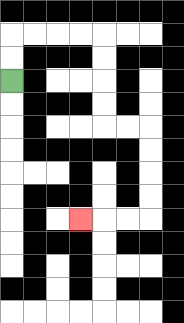{'start': '[0, 3]', 'end': '[3, 9]', 'path_directions': 'U,U,R,R,R,R,D,D,D,D,R,R,D,D,D,D,L,L,L', 'path_coordinates': '[[0, 3], [0, 2], [0, 1], [1, 1], [2, 1], [3, 1], [4, 1], [4, 2], [4, 3], [4, 4], [4, 5], [5, 5], [6, 5], [6, 6], [6, 7], [6, 8], [6, 9], [5, 9], [4, 9], [3, 9]]'}